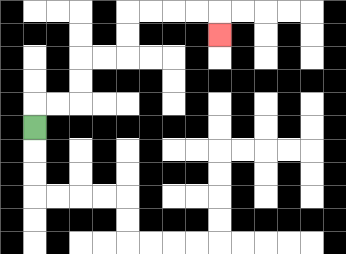{'start': '[1, 5]', 'end': '[9, 1]', 'path_directions': 'U,R,R,U,U,R,R,U,U,R,R,R,R,D', 'path_coordinates': '[[1, 5], [1, 4], [2, 4], [3, 4], [3, 3], [3, 2], [4, 2], [5, 2], [5, 1], [5, 0], [6, 0], [7, 0], [8, 0], [9, 0], [9, 1]]'}